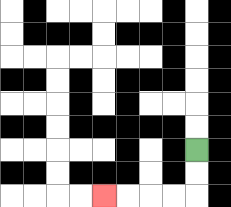{'start': '[8, 6]', 'end': '[4, 8]', 'path_directions': 'D,D,L,L,L,L', 'path_coordinates': '[[8, 6], [8, 7], [8, 8], [7, 8], [6, 8], [5, 8], [4, 8]]'}